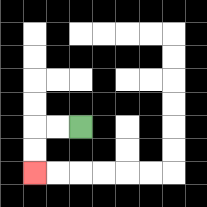{'start': '[3, 5]', 'end': '[1, 7]', 'path_directions': 'L,L,D,D', 'path_coordinates': '[[3, 5], [2, 5], [1, 5], [1, 6], [1, 7]]'}